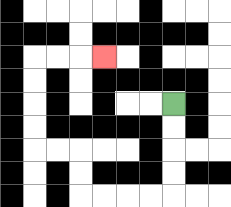{'start': '[7, 4]', 'end': '[4, 2]', 'path_directions': 'D,D,D,D,L,L,L,L,U,U,L,L,U,U,U,U,R,R,R', 'path_coordinates': '[[7, 4], [7, 5], [7, 6], [7, 7], [7, 8], [6, 8], [5, 8], [4, 8], [3, 8], [3, 7], [3, 6], [2, 6], [1, 6], [1, 5], [1, 4], [1, 3], [1, 2], [2, 2], [3, 2], [4, 2]]'}